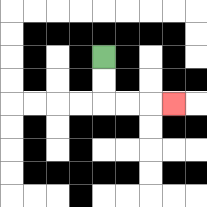{'start': '[4, 2]', 'end': '[7, 4]', 'path_directions': 'D,D,R,R,R', 'path_coordinates': '[[4, 2], [4, 3], [4, 4], [5, 4], [6, 4], [7, 4]]'}